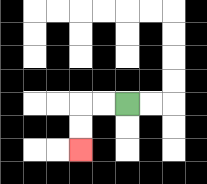{'start': '[5, 4]', 'end': '[3, 6]', 'path_directions': 'L,L,D,D', 'path_coordinates': '[[5, 4], [4, 4], [3, 4], [3, 5], [3, 6]]'}